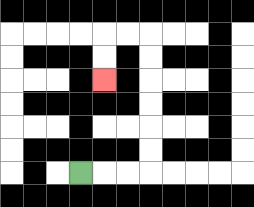{'start': '[3, 7]', 'end': '[4, 3]', 'path_directions': 'R,R,R,U,U,U,U,U,U,L,L,D,D', 'path_coordinates': '[[3, 7], [4, 7], [5, 7], [6, 7], [6, 6], [6, 5], [6, 4], [6, 3], [6, 2], [6, 1], [5, 1], [4, 1], [4, 2], [4, 3]]'}